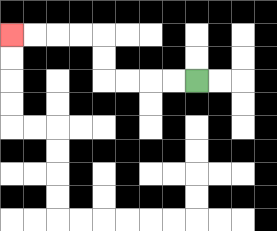{'start': '[8, 3]', 'end': '[0, 1]', 'path_directions': 'L,L,L,L,U,U,L,L,L,L', 'path_coordinates': '[[8, 3], [7, 3], [6, 3], [5, 3], [4, 3], [4, 2], [4, 1], [3, 1], [2, 1], [1, 1], [0, 1]]'}